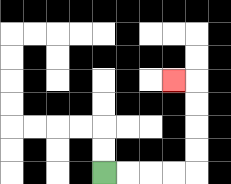{'start': '[4, 7]', 'end': '[7, 3]', 'path_directions': 'R,R,R,R,U,U,U,U,L', 'path_coordinates': '[[4, 7], [5, 7], [6, 7], [7, 7], [8, 7], [8, 6], [8, 5], [8, 4], [8, 3], [7, 3]]'}